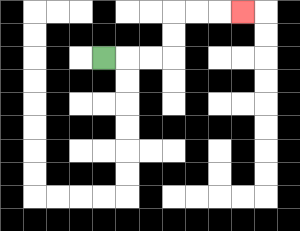{'start': '[4, 2]', 'end': '[10, 0]', 'path_directions': 'R,R,R,U,U,R,R,R', 'path_coordinates': '[[4, 2], [5, 2], [6, 2], [7, 2], [7, 1], [7, 0], [8, 0], [9, 0], [10, 0]]'}